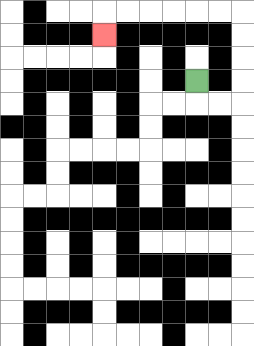{'start': '[8, 3]', 'end': '[4, 1]', 'path_directions': 'D,R,R,U,U,U,U,L,L,L,L,L,L,D', 'path_coordinates': '[[8, 3], [8, 4], [9, 4], [10, 4], [10, 3], [10, 2], [10, 1], [10, 0], [9, 0], [8, 0], [7, 0], [6, 0], [5, 0], [4, 0], [4, 1]]'}